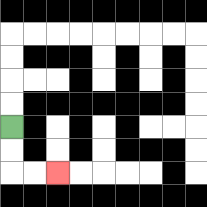{'start': '[0, 5]', 'end': '[2, 7]', 'path_directions': 'D,D,R,R', 'path_coordinates': '[[0, 5], [0, 6], [0, 7], [1, 7], [2, 7]]'}